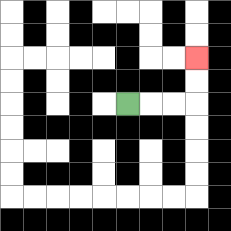{'start': '[5, 4]', 'end': '[8, 2]', 'path_directions': 'R,R,R,U,U', 'path_coordinates': '[[5, 4], [6, 4], [7, 4], [8, 4], [8, 3], [8, 2]]'}